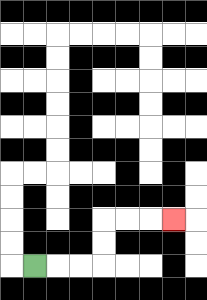{'start': '[1, 11]', 'end': '[7, 9]', 'path_directions': 'R,R,R,U,U,R,R,R', 'path_coordinates': '[[1, 11], [2, 11], [3, 11], [4, 11], [4, 10], [4, 9], [5, 9], [6, 9], [7, 9]]'}